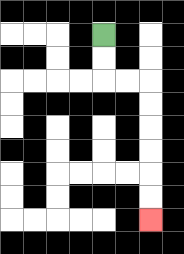{'start': '[4, 1]', 'end': '[6, 9]', 'path_directions': 'D,D,R,R,D,D,D,D,D,D', 'path_coordinates': '[[4, 1], [4, 2], [4, 3], [5, 3], [6, 3], [6, 4], [6, 5], [6, 6], [6, 7], [6, 8], [6, 9]]'}